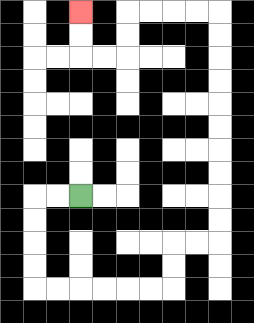{'start': '[3, 8]', 'end': '[3, 0]', 'path_directions': 'L,L,D,D,D,D,R,R,R,R,R,R,U,U,R,R,U,U,U,U,U,U,U,U,U,U,L,L,L,L,D,D,L,L,U,U', 'path_coordinates': '[[3, 8], [2, 8], [1, 8], [1, 9], [1, 10], [1, 11], [1, 12], [2, 12], [3, 12], [4, 12], [5, 12], [6, 12], [7, 12], [7, 11], [7, 10], [8, 10], [9, 10], [9, 9], [9, 8], [9, 7], [9, 6], [9, 5], [9, 4], [9, 3], [9, 2], [9, 1], [9, 0], [8, 0], [7, 0], [6, 0], [5, 0], [5, 1], [5, 2], [4, 2], [3, 2], [3, 1], [3, 0]]'}